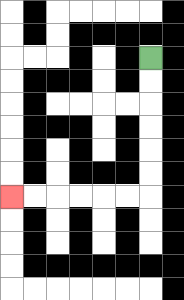{'start': '[6, 2]', 'end': '[0, 8]', 'path_directions': 'D,D,D,D,D,D,L,L,L,L,L,L', 'path_coordinates': '[[6, 2], [6, 3], [6, 4], [6, 5], [6, 6], [6, 7], [6, 8], [5, 8], [4, 8], [3, 8], [2, 8], [1, 8], [0, 8]]'}